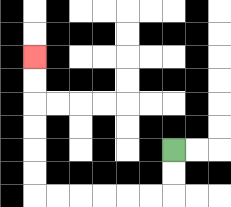{'start': '[7, 6]', 'end': '[1, 2]', 'path_directions': 'D,D,L,L,L,L,L,L,U,U,U,U,U,U', 'path_coordinates': '[[7, 6], [7, 7], [7, 8], [6, 8], [5, 8], [4, 8], [3, 8], [2, 8], [1, 8], [1, 7], [1, 6], [1, 5], [1, 4], [1, 3], [1, 2]]'}